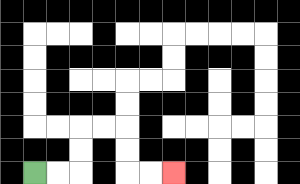{'start': '[1, 7]', 'end': '[7, 7]', 'path_directions': 'R,R,U,U,R,R,D,D,R,R', 'path_coordinates': '[[1, 7], [2, 7], [3, 7], [3, 6], [3, 5], [4, 5], [5, 5], [5, 6], [5, 7], [6, 7], [7, 7]]'}